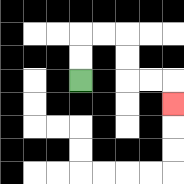{'start': '[3, 3]', 'end': '[7, 4]', 'path_directions': 'U,U,R,R,D,D,R,R,D', 'path_coordinates': '[[3, 3], [3, 2], [3, 1], [4, 1], [5, 1], [5, 2], [5, 3], [6, 3], [7, 3], [7, 4]]'}